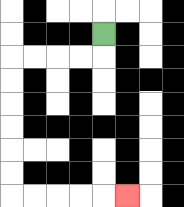{'start': '[4, 1]', 'end': '[5, 8]', 'path_directions': 'D,L,L,L,L,D,D,D,D,D,D,R,R,R,R,R', 'path_coordinates': '[[4, 1], [4, 2], [3, 2], [2, 2], [1, 2], [0, 2], [0, 3], [0, 4], [0, 5], [0, 6], [0, 7], [0, 8], [1, 8], [2, 8], [3, 8], [4, 8], [5, 8]]'}